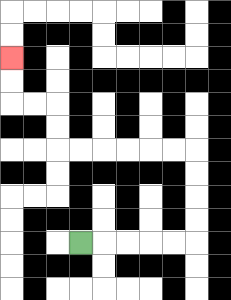{'start': '[3, 10]', 'end': '[0, 2]', 'path_directions': 'R,R,R,R,R,U,U,U,U,L,L,L,L,L,L,U,U,L,L,U,U', 'path_coordinates': '[[3, 10], [4, 10], [5, 10], [6, 10], [7, 10], [8, 10], [8, 9], [8, 8], [8, 7], [8, 6], [7, 6], [6, 6], [5, 6], [4, 6], [3, 6], [2, 6], [2, 5], [2, 4], [1, 4], [0, 4], [0, 3], [0, 2]]'}